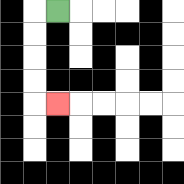{'start': '[2, 0]', 'end': '[2, 4]', 'path_directions': 'L,D,D,D,D,R', 'path_coordinates': '[[2, 0], [1, 0], [1, 1], [1, 2], [1, 3], [1, 4], [2, 4]]'}